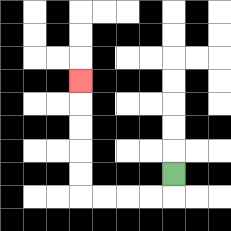{'start': '[7, 7]', 'end': '[3, 3]', 'path_directions': 'D,L,L,L,L,U,U,U,U,U', 'path_coordinates': '[[7, 7], [7, 8], [6, 8], [5, 8], [4, 8], [3, 8], [3, 7], [3, 6], [3, 5], [3, 4], [3, 3]]'}